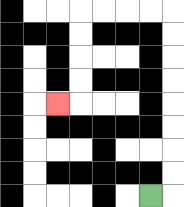{'start': '[6, 8]', 'end': '[2, 4]', 'path_directions': 'R,U,U,U,U,U,U,U,U,L,L,L,L,D,D,D,D,L', 'path_coordinates': '[[6, 8], [7, 8], [7, 7], [7, 6], [7, 5], [7, 4], [7, 3], [7, 2], [7, 1], [7, 0], [6, 0], [5, 0], [4, 0], [3, 0], [3, 1], [3, 2], [3, 3], [3, 4], [2, 4]]'}